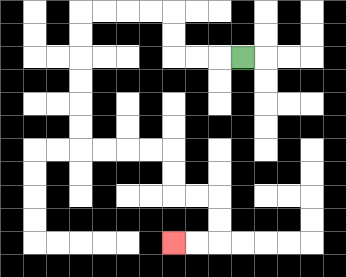{'start': '[10, 2]', 'end': '[7, 10]', 'path_directions': 'L,L,L,U,U,L,L,L,L,D,D,D,D,D,D,R,R,R,R,D,D,R,R,D,D,L,L', 'path_coordinates': '[[10, 2], [9, 2], [8, 2], [7, 2], [7, 1], [7, 0], [6, 0], [5, 0], [4, 0], [3, 0], [3, 1], [3, 2], [3, 3], [3, 4], [3, 5], [3, 6], [4, 6], [5, 6], [6, 6], [7, 6], [7, 7], [7, 8], [8, 8], [9, 8], [9, 9], [9, 10], [8, 10], [7, 10]]'}